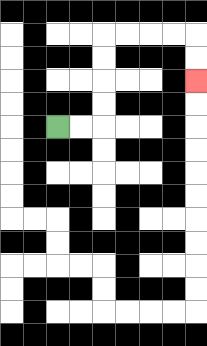{'start': '[2, 5]', 'end': '[8, 3]', 'path_directions': 'R,R,U,U,U,U,R,R,R,R,D,D', 'path_coordinates': '[[2, 5], [3, 5], [4, 5], [4, 4], [4, 3], [4, 2], [4, 1], [5, 1], [6, 1], [7, 1], [8, 1], [8, 2], [8, 3]]'}